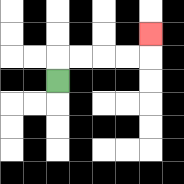{'start': '[2, 3]', 'end': '[6, 1]', 'path_directions': 'U,R,R,R,R,U', 'path_coordinates': '[[2, 3], [2, 2], [3, 2], [4, 2], [5, 2], [6, 2], [6, 1]]'}